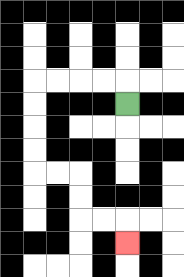{'start': '[5, 4]', 'end': '[5, 10]', 'path_directions': 'U,L,L,L,L,D,D,D,D,R,R,D,D,R,R,D', 'path_coordinates': '[[5, 4], [5, 3], [4, 3], [3, 3], [2, 3], [1, 3], [1, 4], [1, 5], [1, 6], [1, 7], [2, 7], [3, 7], [3, 8], [3, 9], [4, 9], [5, 9], [5, 10]]'}